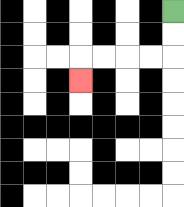{'start': '[7, 0]', 'end': '[3, 3]', 'path_directions': 'D,D,L,L,L,L,D', 'path_coordinates': '[[7, 0], [7, 1], [7, 2], [6, 2], [5, 2], [4, 2], [3, 2], [3, 3]]'}